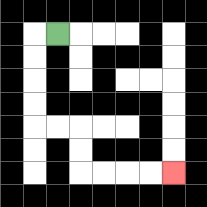{'start': '[2, 1]', 'end': '[7, 7]', 'path_directions': 'L,D,D,D,D,R,R,D,D,R,R,R,R', 'path_coordinates': '[[2, 1], [1, 1], [1, 2], [1, 3], [1, 4], [1, 5], [2, 5], [3, 5], [3, 6], [3, 7], [4, 7], [5, 7], [6, 7], [7, 7]]'}